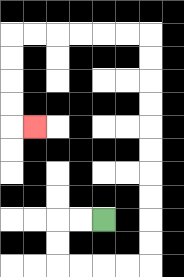{'start': '[4, 9]', 'end': '[1, 5]', 'path_directions': 'L,L,D,D,R,R,R,R,U,U,U,U,U,U,U,U,U,U,L,L,L,L,L,L,D,D,D,D,R', 'path_coordinates': '[[4, 9], [3, 9], [2, 9], [2, 10], [2, 11], [3, 11], [4, 11], [5, 11], [6, 11], [6, 10], [6, 9], [6, 8], [6, 7], [6, 6], [6, 5], [6, 4], [6, 3], [6, 2], [6, 1], [5, 1], [4, 1], [3, 1], [2, 1], [1, 1], [0, 1], [0, 2], [0, 3], [0, 4], [0, 5], [1, 5]]'}